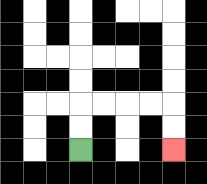{'start': '[3, 6]', 'end': '[7, 6]', 'path_directions': 'U,U,R,R,R,R,D,D', 'path_coordinates': '[[3, 6], [3, 5], [3, 4], [4, 4], [5, 4], [6, 4], [7, 4], [7, 5], [7, 6]]'}